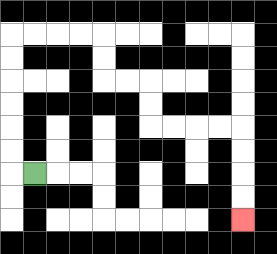{'start': '[1, 7]', 'end': '[10, 9]', 'path_directions': 'L,U,U,U,U,U,U,R,R,R,R,D,D,R,R,D,D,R,R,R,R,D,D,D,D', 'path_coordinates': '[[1, 7], [0, 7], [0, 6], [0, 5], [0, 4], [0, 3], [0, 2], [0, 1], [1, 1], [2, 1], [3, 1], [4, 1], [4, 2], [4, 3], [5, 3], [6, 3], [6, 4], [6, 5], [7, 5], [8, 5], [9, 5], [10, 5], [10, 6], [10, 7], [10, 8], [10, 9]]'}